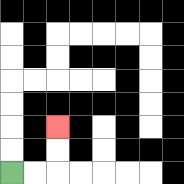{'start': '[0, 7]', 'end': '[2, 5]', 'path_directions': 'R,R,U,U', 'path_coordinates': '[[0, 7], [1, 7], [2, 7], [2, 6], [2, 5]]'}